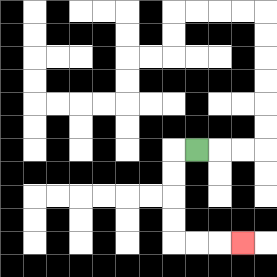{'start': '[8, 6]', 'end': '[10, 10]', 'path_directions': 'L,D,D,D,D,R,R,R', 'path_coordinates': '[[8, 6], [7, 6], [7, 7], [7, 8], [7, 9], [7, 10], [8, 10], [9, 10], [10, 10]]'}